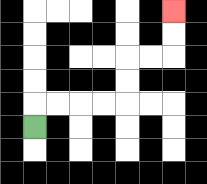{'start': '[1, 5]', 'end': '[7, 0]', 'path_directions': 'U,R,R,R,R,U,U,R,R,U,U', 'path_coordinates': '[[1, 5], [1, 4], [2, 4], [3, 4], [4, 4], [5, 4], [5, 3], [5, 2], [6, 2], [7, 2], [7, 1], [7, 0]]'}